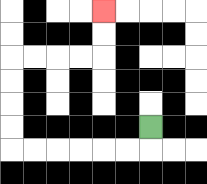{'start': '[6, 5]', 'end': '[4, 0]', 'path_directions': 'D,L,L,L,L,L,L,U,U,U,U,R,R,R,R,U,U', 'path_coordinates': '[[6, 5], [6, 6], [5, 6], [4, 6], [3, 6], [2, 6], [1, 6], [0, 6], [0, 5], [0, 4], [0, 3], [0, 2], [1, 2], [2, 2], [3, 2], [4, 2], [4, 1], [4, 0]]'}